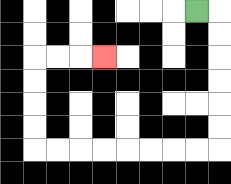{'start': '[8, 0]', 'end': '[4, 2]', 'path_directions': 'R,D,D,D,D,D,D,L,L,L,L,L,L,L,L,U,U,U,U,R,R,R', 'path_coordinates': '[[8, 0], [9, 0], [9, 1], [9, 2], [9, 3], [9, 4], [9, 5], [9, 6], [8, 6], [7, 6], [6, 6], [5, 6], [4, 6], [3, 6], [2, 6], [1, 6], [1, 5], [1, 4], [1, 3], [1, 2], [2, 2], [3, 2], [4, 2]]'}